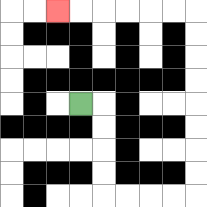{'start': '[3, 4]', 'end': '[2, 0]', 'path_directions': 'R,D,D,D,D,R,R,R,R,U,U,U,U,U,U,U,U,L,L,L,L,L,L', 'path_coordinates': '[[3, 4], [4, 4], [4, 5], [4, 6], [4, 7], [4, 8], [5, 8], [6, 8], [7, 8], [8, 8], [8, 7], [8, 6], [8, 5], [8, 4], [8, 3], [8, 2], [8, 1], [8, 0], [7, 0], [6, 0], [5, 0], [4, 0], [3, 0], [2, 0]]'}